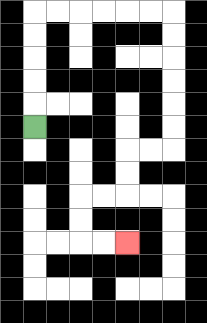{'start': '[1, 5]', 'end': '[5, 10]', 'path_directions': 'U,U,U,U,U,R,R,R,R,R,R,D,D,D,D,D,D,L,L,D,D,L,L,D,D,R,R', 'path_coordinates': '[[1, 5], [1, 4], [1, 3], [1, 2], [1, 1], [1, 0], [2, 0], [3, 0], [4, 0], [5, 0], [6, 0], [7, 0], [7, 1], [7, 2], [7, 3], [7, 4], [7, 5], [7, 6], [6, 6], [5, 6], [5, 7], [5, 8], [4, 8], [3, 8], [3, 9], [3, 10], [4, 10], [5, 10]]'}